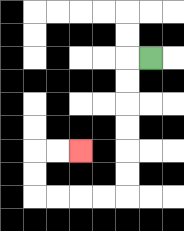{'start': '[6, 2]', 'end': '[3, 6]', 'path_directions': 'L,D,D,D,D,D,D,L,L,L,L,U,U,R,R', 'path_coordinates': '[[6, 2], [5, 2], [5, 3], [5, 4], [5, 5], [5, 6], [5, 7], [5, 8], [4, 8], [3, 8], [2, 8], [1, 8], [1, 7], [1, 6], [2, 6], [3, 6]]'}